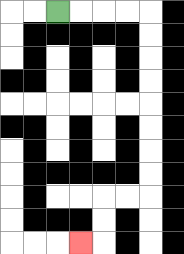{'start': '[2, 0]', 'end': '[3, 10]', 'path_directions': 'R,R,R,R,D,D,D,D,D,D,D,D,L,L,D,D,L', 'path_coordinates': '[[2, 0], [3, 0], [4, 0], [5, 0], [6, 0], [6, 1], [6, 2], [6, 3], [6, 4], [6, 5], [6, 6], [6, 7], [6, 8], [5, 8], [4, 8], [4, 9], [4, 10], [3, 10]]'}